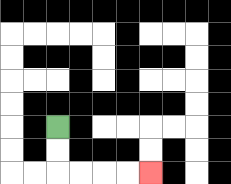{'start': '[2, 5]', 'end': '[6, 7]', 'path_directions': 'D,D,R,R,R,R', 'path_coordinates': '[[2, 5], [2, 6], [2, 7], [3, 7], [4, 7], [5, 7], [6, 7]]'}